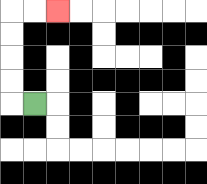{'start': '[1, 4]', 'end': '[2, 0]', 'path_directions': 'L,U,U,U,U,R,R', 'path_coordinates': '[[1, 4], [0, 4], [0, 3], [0, 2], [0, 1], [0, 0], [1, 0], [2, 0]]'}